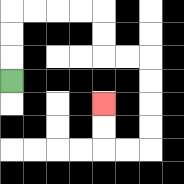{'start': '[0, 3]', 'end': '[4, 4]', 'path_directions': 'U,U,U,R,R,R,R,D,D,R,R,D,D,D,D,L,L,U,U', 'path_coordinates': '[[0, 3], [0, 2], [0, 1], [0, 0], [1, 0], [2, 0], [3, 0], [4, 0], [4, 1], [4, 2], [5, 2], [6, 2], [6, 3], [6, 4], [6, 5], [6, 6], [5, 6], [4, 6], [4, 5], [4, 4]]'}